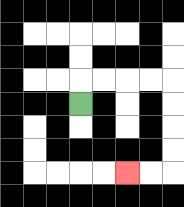{'start': '[3, 4]', 'end': '[5, 7]', 'path_directions': 'U,R,R,R,R,D,D,D,D,L,L', 'path_coordinates': '[[3, 4], [3, 3], [4, 3], [5, 3], [6, 3], [7, 3], [7, 4], [7, 5], [7, 6], [7, 7], [6, 7], [5, 7]]'}